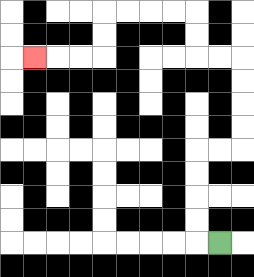{'start': '[9, 10]', 'end': '[1, 2]', 'path_directions': 'L,U,U,U,U,R,R,U,U,U,U,L,L,U,U,L,L,L,L,D,D,L,L,L', 'path_coordinates': '[[9, 10], [8, 10], [8, 9], [8, 8], [8, 7], [8, 6], [9, 6], [10, 6], [10, 5], [10, 4], [10, 3], [10, 2], [9, 2], [8, 2], [8, 1], [8, 0], [7, 0], [6, 0], [5, 0], [4, 0], [4, 1], [4, 2], [3, 2], [2, 2], [1, 2]]'}